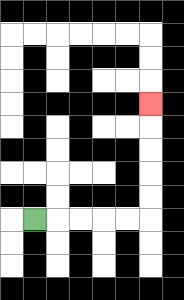{'start': '[1, 9]', 'end': '[6, 4]', 'path_directions': 'R,R,R,R,R,U,U,U,U,U', 'path_coordinates': '[[1, 9], [2, 9], [3, 9], [4, 9], [5, 9], [6, 9], [6, 8], [6, 7], [6, 6], [6, 5], [6, 4]]'}